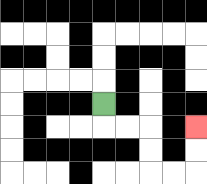{'start': '[4, 4]', 'end': '[8, 5]', 'path_directions': 'D,R,R,D,D,R,R,U,U', 'path_coordinates': '[[4, 4], [4, 5], [5, 5], [6, 5], [6, 6], [6, 7], [7, 7], [8, 7], [8, 6], [8, 5]]'}